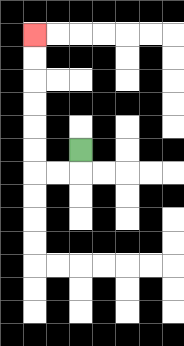{'start': '[3, 6]', 'end': '[1, 1]', 'path_directions': 'D,L,L,U,U,U,U,U,U', 'path_coordinates': '[[3, 6], [3, 7], [2, 7], [1, 7], [1, 6], [1, 5], [1, 4], [1, 3], [1, 2], [1, 1]]'}